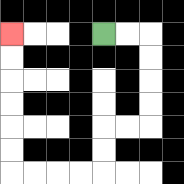{'start': '[4, 1]', 'end': '[0, 1]', 'path_directions': 'R,R,D,D,D,D,L,L,D,D,L,L,L,L,U,U,U,U,U,U', 'path_coordinates': '[[4, 1], [5, 1], [6, 1], [6, 2], [6, 3], [6, 4], [6, 5], [5, 5], [4, 5], [4, 6], [4, 7], [3, 7], [2, 7], [1, 7], [0, 7], [0, 6], [0, 5], [0, 4], [0, 3], [0, 2], [0, 1]]'}